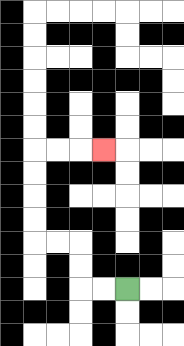{'start': '[5, 12]', 'end': '[4, 6]', 'path_directions': 'L,L,U,U,L,L,U,U,U,U,R,R,R', 'path_coordinates': '[[5, 12], [4, 12], [3, 12], [3, 11], [3, 10], [2, 10], [1, 10], [1, 9], [1, 8], [1, 7], [1, 6], [2, 6], [3, 6], [4, 6]]'}